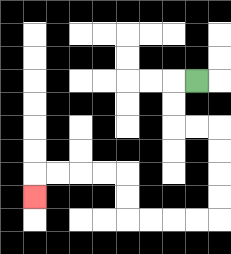{'start': '[8, 3]', 'end': '[1, 8]', 'path_directions': 'L,D,D,R,R,D,D,D,D,L,L,L,L,U,U,L,L,L,L,D', 'path_coordinates': '[[8, 3], [7, 3], [7, 4], [7, 5], [8, 5], [9, 5], [9, 6], [9, 7], [9, 8], [9, 9], [8, 9], [7, 9], [6, 9], [5, 9], [5, 8], [5, 7], [4, 7], [3, 7], [2, 7], [1, 7], [1, 8]]'}